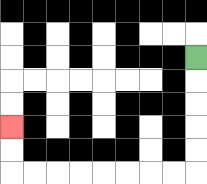{'start': '[8, 2]', 'end': '[0, 5]', 'path_directions': 'D,D,D,D,D,L,L,L,L,L,L,L,L,U,U', 'path_coordinates': '[[8, 2], [8, 3], [8, 4], [8, 5], [8, 6], [8, 7], [7, 7], [6, 7], [5, 7], [4, 7], [3, 7], [2, 7], [1, 7], [0, 7], [0, 6], [0, 5]]'}